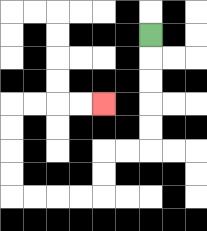{'start': '[6, 1]', 'end': '[4, 4]', 'path_directions': 'D,D,D,D,D,L,L,D,D,L,L,L,L,U,U,U,U,R,R,R,R', 'path_coordinates': '[[6, 1], [6, 2], [6, 3], [6, 4], [6, 5], [6, 6], [5, 6], [4, 6], [4, 7], [4, 8], [3, 8], [2, 8], [1, 8], [0, 8], [0, 7], [0, 6], [0, 5], [0, 4], [1, 4], [2, 4], [3, 4], [4, 4]]'}